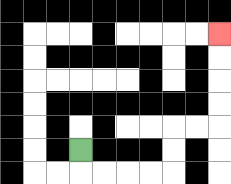{'start': '[3, 6]', 'end': '[9, 1]', 'path_directions': 'D,R,R,R,R,U,U,R,R,U,U,U,U', 'path_coordinates': '[[3, 6], [3, 7], [4, 7], [5, 7], [6, 7], [7, 7], [7, 6], [7, 5], [8, 5], [9, 5], [9, 4], [9, 3], [9, 2], [9, 1]]'}